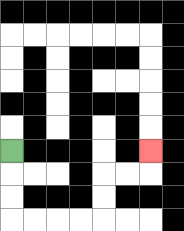{'start': '[0, 6]', 'end': '[6, 6]', 'path_directions': 'D,D,D,R,R,R,R,U,U,R,R,U', 'path_coordinates': '[[0, 6], [0, 7], [0, 8], [0, 9], [1, 9], [2, 9], [3, 9], [4, 9], [4, 8], [4, 7], [5, 7], [6, 7], [6, 6]]'}